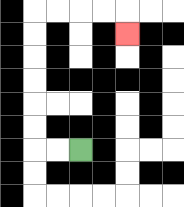{'start': '[3, 6]', 'end': '[5, 1]', 'path_directions': 'L,L,U,U,U,U,U,U,R,R,R,R,D', 'path_coordinates': '[[3, 6], [2, 6], [1, 6], [1, 5], [1, 4], [1, 3], [1, 2], [1, 1], [1, 0], [2, 0], [3, 0], [4, 0], [5, 0], [5, 1]]'}